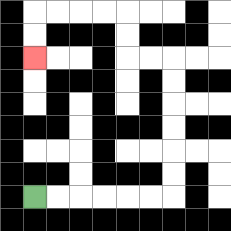{'start': '[1, 8]', 'end': '[1, 2]', 'path_directions': 'R,R,R,R,R,R,U,U,U,U,U,U,L,L,U,U,L,L,L,L,D,D', 'path_coordinates': '[[1, 8], [2, 8], [3, 8], [4, 8], [5, 8], [6, 8], [7, 8], [7, 7], [7, 6], [7, 5], [7, 4], [7, 3], [7, 2], [6, 2], [5, 2], [5, 1], [5, 0], [4, 0], [3, 0], [2, 0], [1, 0], [1, 1], [1, 2]]'}